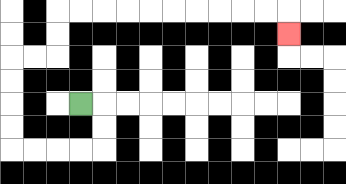{'start': '[3, 4]', 'end': '[12, 1]', 'path_directions': 'R,D,D,L,L,L,L,U,U,U,U,R,R,U,U,R,R,R,R,R,R,R,R,R,R,D', 'path_coordinates': '[[3, 4], [4, 4], [4, 5], [4, 6], [3, 6], [2, 6], [1, 6], [0, 6], [0, 5], [0, 4], [0, 3], [0, 2], [1, 2], [2, 2], [2, 1], [2, 0], [3, 0], [4, 0], [5, 0], [6, 0], [7, 0], [8, 0], [9, 0], [10, 0], [11, 0], [12, 0], [12, 1]]'}